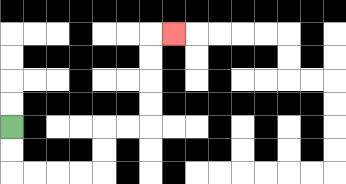{'start': '[0, 5]', 'end': '[7, 1]', 'path_directions': 'D,D,R,R,R,R,U,U,R,R,U,U,U,U,R', 'path_coordinates': '[[0, 5], [0, 6], [0, 7], [1, 7], [2, 7], [3, 7], [4, 7], [4, 6], [4, 5], [5, 5], [6, 5], [6, 4], [6, 3], [6, 2], [6, 1], [7, 1]]'}